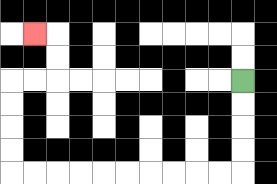{'start': '[10, 3]', 'end': '[1, 1]', 'path_directions': 'D,D,D,D,L,L,L,L,L,L,L,L,L,L,U,U,U,U,R,R,U,U,L', 'path_coordinates': '[[10, 3], [10, 4], [10, 5], [10, 6], [10, 7], [9, 7], [8, 7], [7, 7], [6, 7], [5, 7], [4, 7], [3, 7], [2, 7], [1, 7], [0, 7], [0, 6], [0, 5], [0, 4], [0, 3], [1, 3], [2, 3], [2, 2], [2, 1], [1, 1]]'}